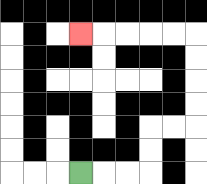{'start': '[3, 7]', 'end': '[3, 1]', 'path_directions': 'R,R,R,U,U,R,R,U,U,U,U,L,L,L,L,L', 'path_coordinates': '[[3, 7], [4, 7], [5, 7], [6, 7], [6, 6], [6, 5], [7, 5], [8, 5], [8, 4], [8, 3], [8, 2], [8, 1], [7, 1], [6, 1], [5, 1], [4, 1], [3, 1]]'}